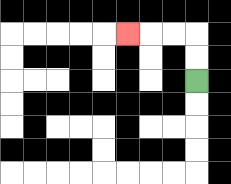{'start': '[8, 3]', 'end': '[5, 1]', 'path_directions': 'U,U,L,L,L', 'path_coordinates': '[[8, 3], [8, 2], [8, 1], [7, 1], [6, 1], [5, 1]]'}